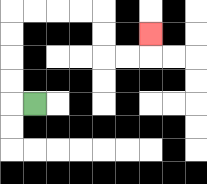{'start': '[1, 4]', 'end': '[6, 1]', 'path_directions': 'L,U,U,U,U,R,R,R,R,D,D,R,R,U', 'path_coordinates': '[[1, 4], [0, 4], [0, 3], [0, 2], [0, 1], [0, 0], [1, 0], [2, 0], [3, 0], [4, 0], [4, 1], [4, 2], [5, 2], [6, 2], [6, 1]]'}